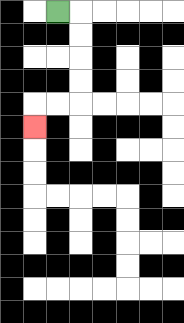{'start': '[2, 0]', 'end': '[1, 5]', 'path_directions': 'R,D,D,D,D,L,L,D', 'path_coordinates': '[[2, 0], [3, 0], [3, 1], [3, 2], [3, 3], [3, 4], [2, 4], [1, 4], [1, 5]]'}